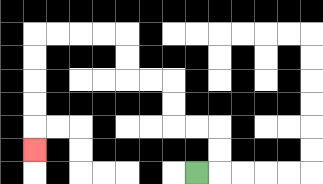{'start': '[8, 7]', 'end': '[1, 6]', 'path_directions': 'R,U,U,L,L,U,U,L,L,U,U,L,L,L,L,D,D,D,D,D', 'path_coordinates': '[[8, 7], [9, 7], [9, 6], [9, 5], [8, 5], [7, 5], [7, 4], [7, 3], [6, 3], [5, 3], [5, 2], [5, 1], [4, 1], [3, 1], [2, 1], [1, 1], [1, 2], [1, 3], [1, 4], [1, 5], [1, 6]]'}